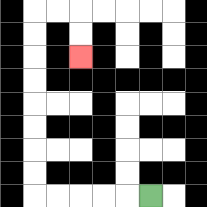{'start': '[6, 8]', 'end': '[3, 2]', 'path_directions': 'L,L,L,L,L,U,U,U,U,U,U,U,U,R,R,D,D', 'path_coordinates': '[[6, 8], [5, 8], [4, 8], [3, 8], [2, 8], [1, 8], [1, 7], [1, 6], [1, 5], [1, 4], [1, 3], [1, 2], [1, 1], [1, 0], [2, 0], [3, 0], [3, 1], [3, 2]]'}